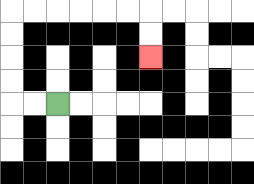{'start': '[2, 4]', 'end': '[6, 2]', 'path_directions': 'L,L,U,U,U,U,R,R,R,R,R,R,D,D', 'path_coordinates': '[[2, 4], [1, 4], [0, 4], [0, 3], [0, 2], [0, 1], [0, 0], [1, 0], [2, 0], [3, 0], [4, 0], [5, 0], [6, 0], [6, 1], [6, 2]]'}